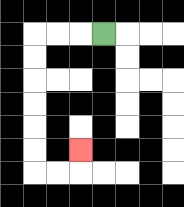{'start': '[4, 1]', 'end': '[3, 6]', 'path_directions': 'L,L,L,D,D,D,D,D,D,R,R,U', 'path_coordinates': '[[4, 1], [3, 1], [2, 1], [1, 1], [1, 2], [1, 3], [1, 4], [1, 5], [1, 6], [1, 7], [2, 7], [3, 7], [3, 6]]'}